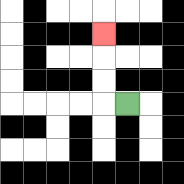{'start': '[5, 4]', 'end': '[4, 1]', 'path_directions': 'L,U,U,U', 'path_coordinates': '[[5, 4], [4, 4], [4, 3], [4, 2], [4, 1]]'}